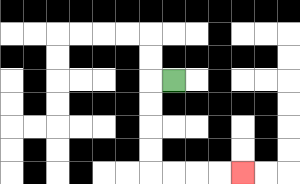{'start': '[7, 3]', 'end': '[10, 7]', 'path_directions': 'L,D,D,D,D,R,R,R,R', 'path_coordinates': '[[7, 3], [6, 3], [6, 4], [6, 5], [6, 6], [6, 7], [7, 7], [8, 7], [9, 7], [10, 7]]'}